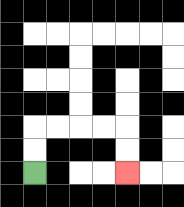{'start': '[1, 7]', 'end': '[5, 7]', 'path_directions': 'U,U,R,R,R,R,D,D', 'path_coordinates': '[[1, 7], [1, 6], [1, 5], [2, 5], [3, 5], [4, 5], [5, 5], [5, 6], [5, 7]]'}